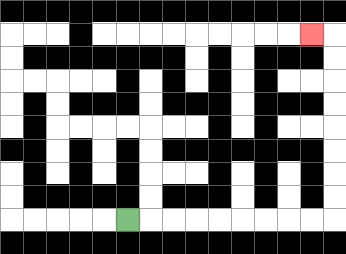{'start': '[5, 9]', 'end': '[13, 1]', 'path_directions': 'R,R,R,R,R,R,R,R,R,U,U,U,U,U,U,U,U,L', 'path_coordinates': '[[5, 9], [6, 9], [7, 9], [8, 9], [9, 9], [10, 9], [11, 9], [12, 9], [13, 9], [14, 9], [14, 8], [14, 7], [14, 6], [14, 5], [14, 4], [14, 3], [14, 2], [14, 1], [13, 1]]'}